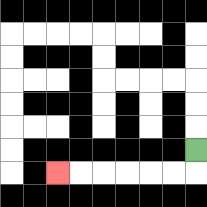{'start': '[8, 6]', 'end': '[2, 7]', 'path_directions': 'D,L,L,L,L,L,L', 'path_coordinates': '[[8, 6], [8, 7], [7, 7], [6, 7], [5, 7], [4, 7], [3, 7], [2, 7]]'}